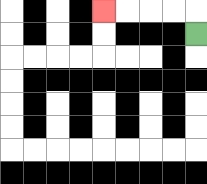{'start': '[8, 1]', 'end': '[4, 0]', 'path_directions': 'U,L,L,L,L', 'path_coordinates': '[[8, 1], [8, 0], [7, 0], [6, 0], [5, 0], [4, 0]]'}